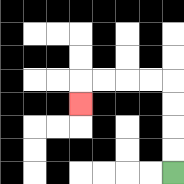{'start': '[7, 7]', 'end': '[3, 4]', 'path_directions': 'U,U,U,U,L,L,L,L,D', 'path_coordinates': '[[7, 7], [7, 6], [7, 5], [7, 4], [7, 3], [6, 3], [5, 3], [4, 3], [3, 3], [3, 4]]'}